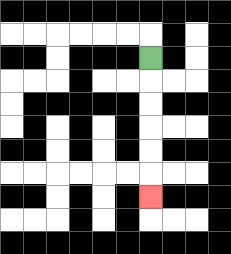{'start': '[6, 2]', 'end': '[6, 8]', 'path_directions': 'D,D,D,D,D,D', 'path_coordinates': '[[6, 2], [6, 3], [6, 4], [6, 5], [6, 6], [6, 7], [6, 8]]'}